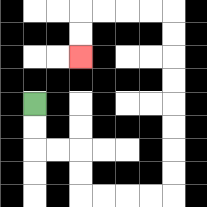{'start': '[1, 4]', 'end': '[3, 2]', 'path_directions': 'D,D,R,R,D,D,R,R,R,R,U,U,U,U,U,U,U,U,L,L,L,L,D,D', 'path_coordinates': '[[1, 4], [1, 5], [1, 6], [2, 6], [3, 6], [3, 7], [3, 8], [4, 8], [5, 8], [6, 8], [7, 8], [7, 7], [7, 6], [7, 5], [7, 4], [7, 3], [7, 2], [7, 1], [7, 0], [6, 0], [5, 0], [4, 0], [3, 0], [3, 1], [3, 2]]'}